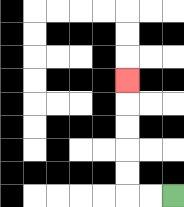{'start': '[7, 8]', 'end': '[5, 3]', 'path_directions': 'L,L,U,U,U,U,U', 'path_coordinates': '[[7, 8], [6, 8], [5, 8], [5, 7], [5, 6], [5, 5], [5, 4], [5, 3]]'}